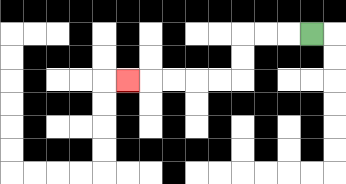{'start': '[13, 1]', 'end': '[5, 3]', 'path_directions': 'L,L,L,D,D,L,L,L,L,L', 'path_coordinates': '[[13, 1], [12, 1], [11, 1], [10, 1], [10, 2], [10, 3], [9, 3], [8, 3], [7, 3], [6, 3], [5, 3]]'}